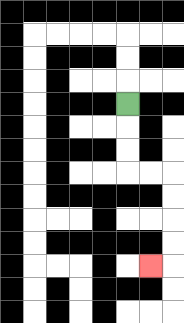{'start': '[5, 4]', 'end': '[6, 11]', 'path_directions': 'D,D,D,R,R,D,D,D,D,L', 'path_coordinates': '[[5, 4], [5, 5], [5, 6], [5, 7], [6, 7], [7, 7], [7, 8], [7, 9], [7, 10], [7, 11], [6, 11]]'}